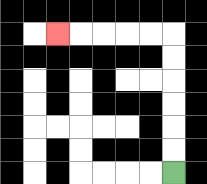{'start': '[7, 7]', 'end': '[2, 1]', 'path_directions': 'U,U,U,U,U,U,L,L,L,L,L', 'path_coordinates': '[[7, 7], [7, 6], [7, 5], [7, 4], [7, 3], [7, 2], [7, 1], [6, 1], [5, 1], [4, 1], [3, 1], [2, 1]]'}